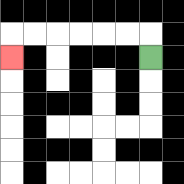{'start': '[6, 2]', 'end': '[0, 2]', 'path_directions': 'U,L,L,L,L,L,L,D', 'path_coordinates': '[[6, 2], [6, 1], [5, 1], [4, 1], [3, 1], [2, 1], [1, 1], [0, 1], [0, 2]]'}